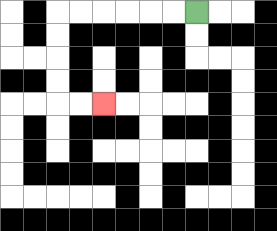{'start': '[8, 0]', 'end': '[4, 4]', 'path_directions': 'L,L,L,L,L,L,D,D,D,D,R,R', 'path_coordinates': '[[8, 0], [7, 0], [6, 0], [5, 0], [4, 0], [3, 0], [2, 0], [2, 1], [2, 2], [2, 3], [2, 4], [3, 4], [4, 4]]'}